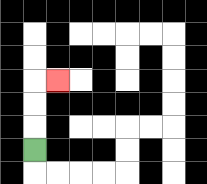{'start': '[1, 6]', 'end': '[2, 3]', 'path_directions': 'U,U,U,R', 'path_coordinates': '[[1, 6], [1, 5], [1, 4], [1, 3], [2, 3]]'}